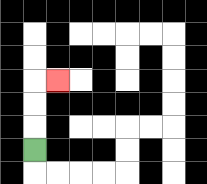{'start': '[1, 6]', 'end': '[2, 3]', 'path_directions': 'U,U,U,R', 'path_coordinates': '[[1, 6], [1, 5], [1, 4], [1, 3], [2, 3]]'}